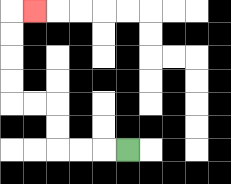{'start': '[5, 6]', 'end': '[1, 0]', 'path_directions': 'L,L,L,U,U,L,L,U,U,U,U,R', 'path_coordinates': '[[5, 6], [4, 6], [3, 6], [2, 6], [2, 5], [2, 4], [1, 4], [0, 4], [0, 3], [0, 2], [0, 1], [0, 0], [1, 0]]'}